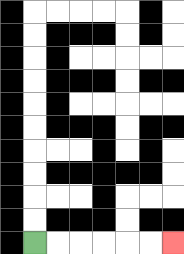{'start': '[1, 10]', 'end': '[7, 10]', 'path_directions': 'R,R,R,R,R,R', 'path_coordinates': '[[1, 10], [2, 10], [3, 10], [4, 10], [5, 10], [6, 10], [7, 10]]'}